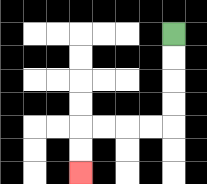{'start': '[7, 1]', 'end': '[3, 7]', 'path_directions': 'D,D,D,D,L,L,L,L,D,D', 'path_coordinates': '[[7, 1], [7, 2], [7, 3], [7, 4], [7, 5], [6, 5], [5, 5], [4, 5], [3, 5], [3, 6], [3, 7]]'}